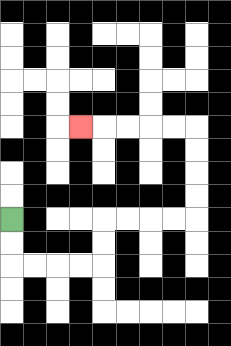{'start': '[0, 9]', 'end': '[3, 5]', 'path_directions': 'D,D,R,R,R,R,U,U,R,R,R,R,U,U,U,U,L,L,L,L,L', 'path_coordinates': '[[0, 9], [0, 10], [0, 11], [1, 11], [2, 11], [3, 11], [4, 11], [4, 10], [4, 9], [5, 9], [6, 9], [7, 9], [8, 9], [8, 8], [8, 7], [8, 6], [8, 5], [7, 5], [6, 5], [5, 5], [4, 5], [3, 5]]'}